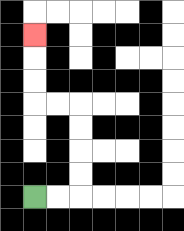{'start': '[1, 8]', 'end': '[1, 1]', 'path_directions': 'R,R,U,U,U,U,L,L,U,U,U', 'path_coordinates': '[[1, 8], [2, 8], [3, 8], [3, 7], [3, 6], [3, 5], [3, 4], [2, 4], [1, 4], [1, 3], [1, 2], [1, 1]]'}